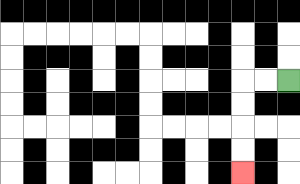{'start': '[12, 3]', 'end': '[10, 7]', 'path_directions': 'L,L,D,D,D,D', 'path_coordinates': '[[12, 3], [11, 3], [10, 3], [10, 4], [10, 5], [10, 6], [10, 7]]'}